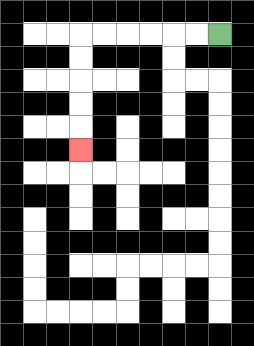{'start': '[9, 1]', 'end': '[3, 6]', 'path_directions': 'L,L,L,L,L,L,D,D,D,D,D', 'path_coordinates': '[[9, 1], [8, 1], [7, 1], [6, 1], [5, 1], [4, 1], [3, 1], [3, 2], [3, 3], [3, 4], [3, 5], [3, 6]]'}